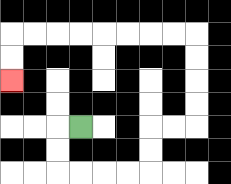{'start': '[3, 5]', 'end': '[0, 3]', 'path_directions': 'L,D,D,R,R,R,R,U,U,R,R,U,U,U,U,L,L,L,L,L,L,L,L,D,D', 'path_coordinates': '[[3, 5], [2, 5], [2, 6], [2, 7], [3, 7], [4, 7], [5, 7], [6, 7], [6, 6], [6, 5], [7, 5], [8, 5], [8, 4], [8, 3], [8, 2], [8, 1], [7, 1], [6, 1], [5, 1], [4, 1], [3, 1], [2, 1], [1, 1], [0, 1], [0, 2], [0, 3]]'}